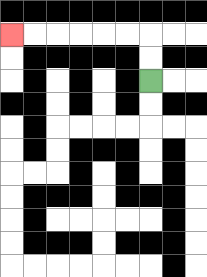{'start': '[6, 3]', 'end': '[0, 1]', 'path_directions': 'U,U,L,L,L,L,L,L', 'path_coordinates': '[[6, 3], [6, 2], [6, 1], [5, 1], [4, 1], [3, 1], [2, 1], [1, 1], [0, 1]]'}